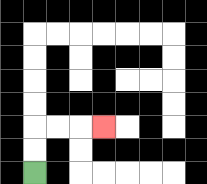{'start': '[1, 7]', 'end': '[4, 5]', 'path_directions': 'U,U,R,R,R', 'path_coordinates': '[[1, 7], [1, 6], [1, 5], [2, 5], [3, 5], [4, 5]]'}